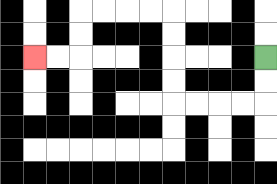{'start': '[11, 2]', 'end': '[1, 2]', 'path_directions': 'D,D,L,L,L,L,U,U,U,U,L,L,L,L,D,D,L,L', 'path_coordinates': '[[11, 2], [11, 3], [11, 4], [10, 4], [9, 4], [8, 4], [7, 4], [7, 3], [7, 2], [7, 1], [7, 0], [6, 0], [5, 0], [4, 0], [3, 0], [3, 1], [3, 2], [2, 2], [1, 2]]'}